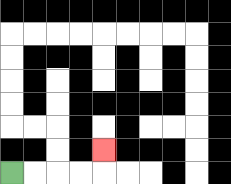{'start': '[0, 7]', 'end': '[4, 6]', 'path_directions': 'R,R,R,R,U', 'path_coordinates': '[[0, 7], [1, 7], [2, 7], [3, 7], [4, 7], [4, 6]]'}